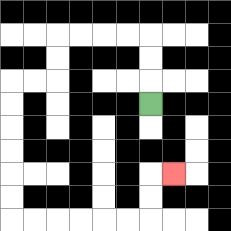{'start': '[6, 4]', 'end': '[7, 7]', 'path_directions': 'U,U,U,L,L,L,L,D,D,L,L,D,D,D,D,D,D,R,R,R,R,R,R,U,U,R', 'path_coordinates': '[[6, 4], [6, 3], [6, 2], [6, 1], [5, 1], [4, 1], [3, 1], [2, 1], [2, 2], [2, 3], [1, 3], [0, 3], [0, 4], [0, 5], [0, 6], [0, 7], [0, 8], [0, 9], [1, 9], [2, 9], [3, 9], [4, 9], [5, 9], [6, 9], [6, 8], [6, 7], [7, 7]]'}